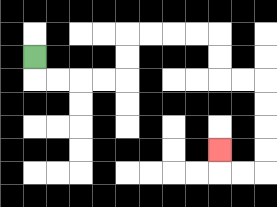{'start': '[1, 2]', 'end': '[9, 6]', 'path_directions': 'D,R,R,R,R,U,U,R,R,R,R,D,D,R,R,D,D,D,D,L,L,U', 'path_coordinates': '[[1, 2], [1, 3], [2, 3], [3, 3], [4, 3], [5, 3], [5, 2], [5, 1], [6, 1], [7, 1], [8, 1], [9, 1], [9, 2], [9, 3], [10, 3], [11, 3], [11, 4], [11, 5], [11, 6], [11, 7], [10, 7], [9, 7], [9, 6]]'}